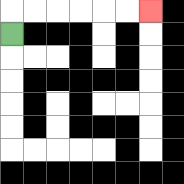{'start': '[0, 1]', 'end': '[6, 0]', 'path_directions': 'U,R,R,R,R,R,R', 'path_coordinates': '[[0, 1], [0, 0], [1, 0], [2, 0], [3, 0], [4, 0], [5, 0], [6, 0]]'}